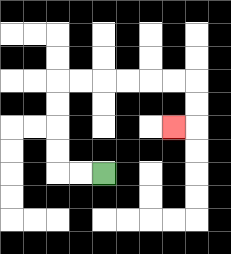{'start': '[4, 7]', 'end': '[7, 5]', 'path_directions': 'L,L,U,U,U,U,R,R,R,R,R,R,D,D,L', 'path_coordinates': '[[4, 7], [3, 7], [2, 7], [2, 6], [2, 5], [2, 4], [2, 3], [3, 3], [4, 3], [5, 3], [6, 3], [7, 3], [8, 3], [8, 4], [8, 5], [7, 5]]'}